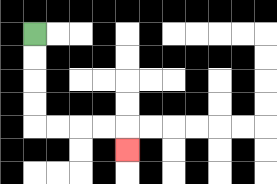{'start': '[1, 1]', 'end': '[5, 6]', 'path_directions': 'D,D,D,D,R,R,R,R,D', 'path_coordinates': '[[1, 1], [1, 2], [1, 3], [1, 4], [1, 5], [2, 5], [3, 5], [4, 5], [5, 5], [5, 6]]'}